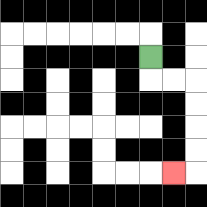{'start': '[6, 2]', 'end': '[7, 7]', 'path_directions': 'D,R,R,D,D,D,D,L', 'path_coordinates': '[[6, 2], [6, 3], [7, 3], [8, 3], [8, 4], [8, 5], [8, 6], [8, 7], [7, 7]]'}